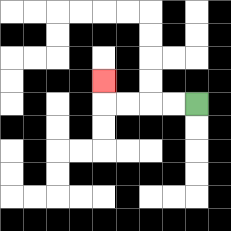{'start': '[8, 4]', 'end': '[4, 3]', 'path_directions': 'L,L,L,L,U', 'path_coordinates': '[[8, 4], [7, 4], [6, 4], [5, 4], [4, 4], [4, 3]]'}